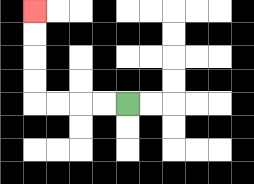{'start': '[5, 4]', 'end': '[1, 0]', 'path_directions': 'L,L,L,L,U,U,U,U', 'path_coordinates': '[[5, 4], [4, 4], [3, 4], [2, 4], [1, 4], [1, 3], [1, 2], [1, 1], [1, 0]]'}